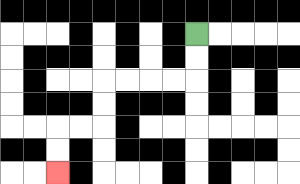{'start': '[8, 1]', 'end': '[2, 7]', 'path_directions': 'D,D,L,L,L,L,D,D,L,L,D,D', 'path_coordinates': '[[8, 1], [8, 2], [8, 3], [7, 3], [6, 3], [5, 3], [4, 3], [4, 4], [4, 5], [3, 5], [2, 5], [2, 6], [2, 7]]'}